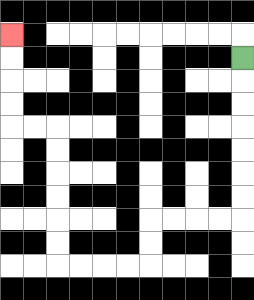{'start': '[10, 2]', 'end': '[0, 1]', 'path_directions': 'D,D,D,D,D,D,D,L,L,L,L,D,D,L,L,L,L,U,U,U,U,U,U,L,L,U,U,U,U', 'path_coordinates': '[[10, 2], [10, 3], [10, 4], [10, 5], [10, 6], [10, 7], [10, 8], [10, 9], [9, 9], [8, 9], [7, 9], [6, 9], [6, 10], [6, 11], [5, 11], [4, 11], [3, 11], [2, 11], [2, 10], [2, 9], [2, 8], [2, 7], [2, 6], [2, 5], [1, 5], [0, 5], [0, 4], [0, 3], [0, 2], [0, 1]]'}